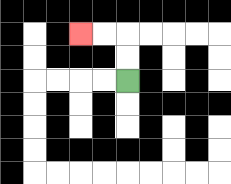{'start': '[5, 3]', 'end': '[3, 1]', 'path_directions': 'U,U,L,L', 'path_coordinates': '[[5, 3], [5, 2], [5, 1], [4, 1], [3, 1]]'}